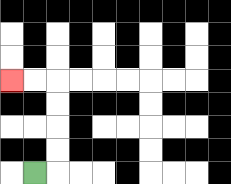{'start': '[1, 7]', 'end': '[0, 3]', 'path_directions': 'R,U,U,U,U,L,L', 'path_coordinates': '[[1, 7], [2, 7], [2, 6], [2, 5], [2, 4], [2, 3], [1, 3], [0, 3]]'}